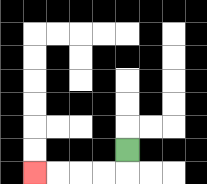{'start': '[5, 6]', 'end': '[1, 7]', 'path_directions': 'D,L,L,L,L', 'path_coordinates': '[[5, 6], [5, 7], [4, 7], [3, 7], [2, 7], [1, 7]]'}